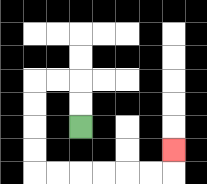{'start': '[3, 5]', 'end': '[7, 6]', 'path_directions': 'U,U,L,L,D,D,D,D,R,R,R,R,R,R,U', 'path_coordinates': '[[3, 5], [3, 4], [3, 3], [2, 3], [1, 3], [1, 4], [1, 5], [1, 6], [1, 7], [2, 7], [3, 7], [4, 7], [5, 7], [6, 7], [7, 7], [7, 6]]'}